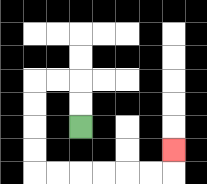{'start': '[3, 5]', 'end': '[7, 6]', 'path_directions': 'U,U,L,L,D,D,D,D,R,R,R,R,R,R,U', 'path_coordinates': '[[3, 5], [3, 4], [3, 3], [2, 3], [1, 3], [1, 4], [1, 5], [1, 6], [1, 7], [2, 7], [3, 7], [4, 7], [5, 7], [6, 7], [7, 7], [7, 6]]'}